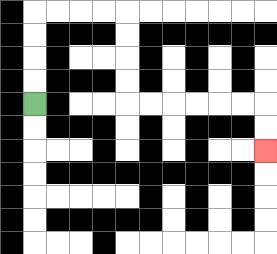{'start': '[1, 4]', 'end': '[11, 6]', 'path_directions': 'U,U,U,U,R,R,R,R,D,D,D,D,R,R,R,R,R,R,D,D', 'path_coordinates': '[[1, 4], [1, 3], [1, 2], [1, 1], [1, 0], [2, 0], [3, 0], [4, 0], [5, 0], [5, 1], [5, 2], [5, 3], [5, 4], [6, 4], [7, 4], [8, 4], [9, 4], [10, 4], [11, 4], [11, 5], [11, 6]]'}